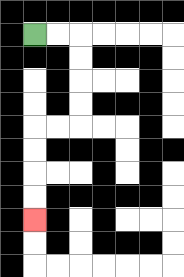{'start': '[1, 1]', 'end': '[1, 9]', 'path_directions': 'R,R,D,D,D,D,L,L,D,D,D,D', 'path_coordinates': '[[1, 1], [2, 1], [3, 1], [3, 2], [3, 3], [3, 4], [3, 5], [2, 5], [1, 5], [1, 6], [1, 7], [1, 8], [1, 9]]'}